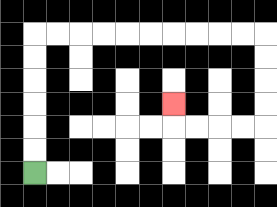{'start': '[1, 7]', 'end': '[7, 4]', 'path_directions': 'U,U,U,U,U,U,R,R,R,R,R,R,R,R,R,R,D,D,D,D,L,L,L,L,U', 'path_coordinates': '[[1, 7], [1, 6], [1, 5], [1, 4], [1, 3], [1, 2], [1, 1], [2, 1], [3, 1], [4, 1], [5, 1], [6, 1], [7, 1], [8, 1], [9, 1], [10, 1], [11, 1], [11, 2], [11, 3], [11, 4], [11, 5], [10, 5], [9, 5], [8, 5], [7, 5], [7, 4]]'}